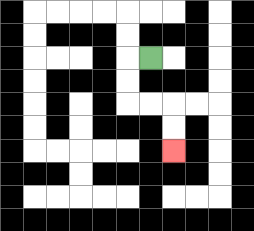{'start': '[6, 2]', 'end': '[7, 6]', 'path_directions': 'L,D,D,R,R,D,D', 'path_coordinates': '[[6, 2], [5, 2], [5, 3], [5, 4], [6, 4], [7, 4], [7, 5], [7, 6]]'}